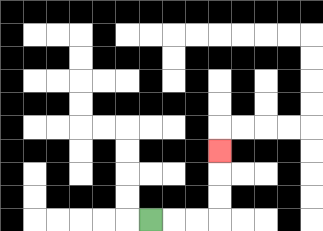{'start': '[6, 9]', 'end': '[9, 6]', 'path_directions': 'R,R,R,U,U,U', 'path_coordinates': '[[6, 9], [7, 9], [8, 9], [9, 9], [9, 8], [9, 7], [9, 6]]'}